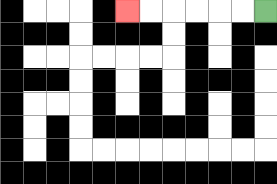{'start': '[11, 0]', 'end': '[5, 0]', 'path_directions': 'L,L,L,L,L,L', 'path_coordinates': '[[11, 0], [10, 0], [9, 0], [8, 0], [7, 0], [6, 0], [5, 0]]'}